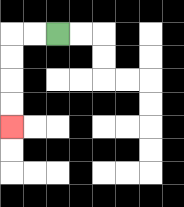{'start': '[2, 1]', 'end': '[0, 5]', 'path_directions': 'L,L,D,D,D,D', 'path_coordinates': '[[2, 1], [1, 1], [0, 1], [0, 2], [0, 3], [0, 4], [0, 5]]'}